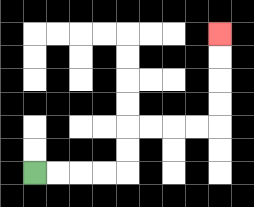{'start': '[1, 7]', 'end': '[9, 1]', 'path_directions': 'R,R,R,R,U,U,R,R,R,R,U,U,U,U', 'path_coordinates': '[[1, 7], [2, 7], [3, 7], [4, 7], [5, 7], [5, 6], [5, 5], [6, 5], [7, 5], [8, 5], [9, 5], [9, 4], [9, 3], [9, 2], [9, 1]]'}